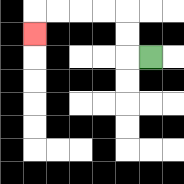{'start': '[6, 2]', 'end': '[1, 1]', 'path_directions': 'L,U,U,L,L,L,L,D', 'path_coordinates': '[[6, 2], [5, 2], [5, 1], [5, 0], [4, 0], [3, 0], [2, 0], [1, 0], [1, 1]]'}